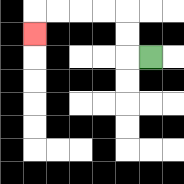{'start': '[6, 2]', 'end': '[1, 1]', 'path_directions': 'L,U,U,L,L,L,L,D', 'path_coordinates': '[[6, 2], [5, 2], [5, 1], [5, 0], [4, 0], [3, 0], [2, 0], [1, 0], [1, 1]]'}